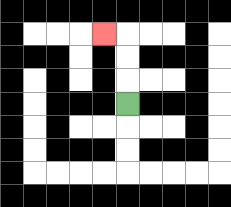{'start': '[5, 4]', 'end': '[4, 1]', 'path_directions': 'U,U,U,L', 'path_coordinates': '[[5, 4], [5, 3], [5, 2], [5, 1], [4, 1]]'}